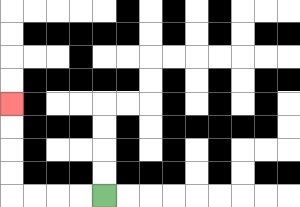{'start': '[4, 8]', 'end': '[0, 4]', 'path_directions': 'L,L,L,L,U,U,U,U', 'path_coordinates': '[[4, 8], [3, 8], [2, 8], [1, 8], [0, 8], [0, 7], [0, 6], [0, 5], [0, 4]]'}